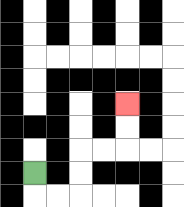{'start': '[1, 7]', 'end': '[5, 4]', 'path_directions': 'D,R,R,U,U,R,R,U,U', 'path_coordinates': '[[1, 7], [1, 8], [2, 8], [3, 8], [3, 7], [3, 6], [4, 6], [5, 6], [5, 5], [5, 4]]'}